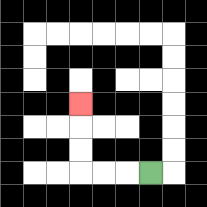{'start': '[6, 7]', 'end': '[3, 4]', 'path_directions': 'L,L,L,U,U,U', 'path_coordinates': '[[6, 7], [5, 7], [4, 7], [3, 7], [3, 6], [3, 5], [3, 4]]'}